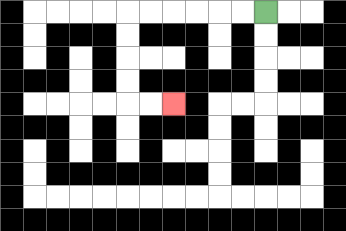{'start': '[11, 0]', 'end': '[7, 4]', 'path_directions': 'L,L,L,L,L,L,D,D,D,D,R,R', 'path_coordinates': '[[11, 0], [10, 0], [9, 0], [8, 0], [7, 0], [6, 0], [5, 0], [5, 1], [5, 2], [5, 3], [5, 4], [6, 4], [7, 4]]'}